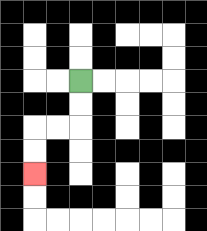{'start': '[3, 3]', 'end': '[1, 7]', 'path_directions': 'D,D,L,L,D,D', 'path_coordinates': '[[3, 3], [3, 4], [3, 5], [2, 5], [1, 5], [1, 6], [1, 7]]'}